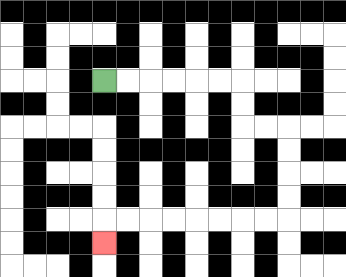{'start': '[4, 3]', 'end': '[4, 10]', 'path_directions': 'R,R,R,R,R,R,D,D,R,R,D,D,D,D,L,L,L,L,L,L,L,L,D', 'path_coordinates': '[[4, 3], [5, 3], [6, 3], [7, 3], [8, 3], [9, 3], [10, 3], [10, 4], [10, 5], [11, 5], [12, 5], [12, 6], [12, 7], [12, 8], [12, 9], [11, 9], [10, 9], [9, 9], [8, 9], [7, 9], [6, 9], [5, 9], [4, 9], [4, 10]]'}